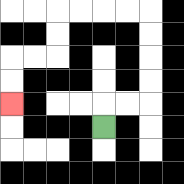{'start': '[4, 5]', 'end': '[0, 4]', 'path_directions': 'U,R,R,U,U,U,U,L,L,L,L,D,D,L,L,D,D', 'path_coordinates': '[[4, 5], [4, 4], [5, 4], [6, 4], [6, 3], [6, 2], [6, 1], [6, 0], [5, 0], [4, 0], [3, 0], [2, 0], [2, 1], [2, 2], [1, 2], [0, 2], [0, 3], [0, 4]]'}